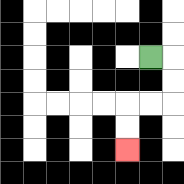{'start': '[6, 2]', 'end': '[5, 6]', 'path_directions': 'R,D,D,L,L,D,D', 'path_coordinates': '[[6, 2], [7, 2], [7, 3], [7, 4], [6, 4], [5, 4], [5, 5], [5, 6]]'}